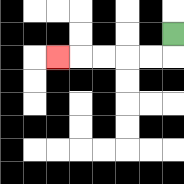{'start': '[7, 1]', 'end': '[2, 2]', 'path_directions': 'D,L,L,L,L,L', 'path_coordinates': '[[7, 1], [7, 2], [6, 2], [5, 2], [4, 2], [3, 2], [2, 2]]'}